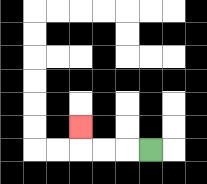{'start': '[6, 6]', 'end': '[3, 5]', 'path_directions': 'L,L,L,U', 'path_coordinates': '[[6, 6], [5, 6], [4, 6], [3, 6], [3, 5]]'}